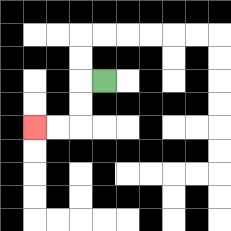{'start': '[4, 3]', 'end': '[1, 5]', 'path_directions': 'L,D,D,L,L', 'path_coordinates': '[[4, 3], [3, 3], [3, 4], [3, 5], [2, 5], [1, 5]]'}